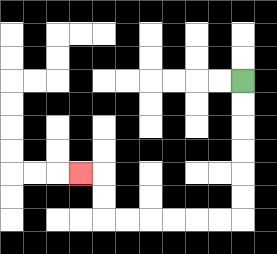{'start': '[10, 3]', 'end': '[3, 7]', 'path_directions': 'D,D,D,D,D,D,L,L,L,L,L,L,U,U,L', 'path_coordinates': '[[10, 3], [10, 4], [10, 5], [10, 6], [10, 7], [10, 8], [10, 9], [9, 9], [8, 9], [7, 9], [6, 9], [5, 9], [4, 9], [4, 8], [4, 7], [3, 7]]'}